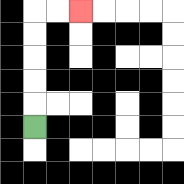{'start': '[1, 5]', 'end': '[3, 0]', 'path_directions': 'U,U,U,U,U,R,R', 'path_coordinates': '[[1, 5], [1, 4], [1, 3], [1, 2], [1, 1], [1, 0], [2, 0], [3, 0]]'}